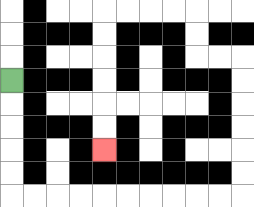{'start': '[0, 3]', 'end': '[4, 6]', 'path_directions': 'D,D,D,D,D,R,R,R,R,R,R,R,R,R,R,U,U,U,U,U,U,L,L,U,U,L,L,L,L,D,D,D,D,D,D', 'path_coordinates': '[[0, 3], [0, 4], [0, 5], [0, 6], [0, 7], [0, 8], [1, 8], [2, 8], [3, 8], [4, 8], [5, 8], [6, 8], [7, 8], [8, 8], [9, 8], [10, 8], [10, 7], [10, 6], [10, 5], [10, 4], [10, 3], [10, 2], [9, 2], [8, 2], [8, 1], [8, 0], [7, 0], [6, 0], [5, 0], [4, 0], [4, 1], [4, 2], [4, 3], [4, 4], [4, 5], [4, 6]]'}